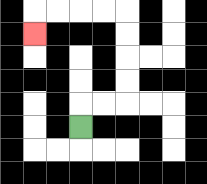{'start': '[3, 5]', 'end': '[1, 1]', 'path_directions': 'U,R,R,U,U,U,U,L,L,L,L,D', 'path_coordinates': '[[3, 5], [3, 4], [4, 4], [5, 4], [5, 3], [5, 2], [5, 1], [5, 0], [4, 0], [3, 0], [2, 0], [1, 0], [1, 1]]'}